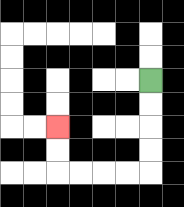{'start': '[6, 3]', 'end': '[2, 5]', 'path_directions': 'D,D,D,D,L,L,L,L,U,U', 'path_coordinates': '[[6, 3], [6, 4], [6, 5], [6, 6], [6, 7], [5, 7], [4, 7], [3, 7], [2, 7], [2, 6], [2, 5]]'}